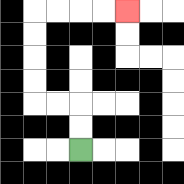{'start': '[3, 6]', 'end': '[5, 0]', 'path_directions': 'U,U,L,L,U,U,U,U,R,R,R,R', 'path_coordinates': '[[3, 6], [3, 5], [3, 4], [2, 4], [1, 4], [1, 3], [1, 2], [1, 1], [1, 0], [2, 0], [3, 0], [4, 0], [5, 0]]'}